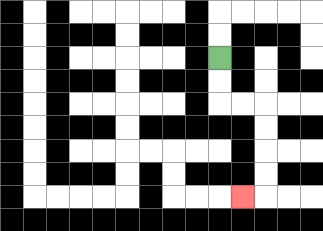{'start': '[9, 2]', 'end': '[10, 8]', 'path_directions': 'D,D,R,R,D,D,D,D,L', 'path_coordinates': '[[9, 2], [9, 3], [9, 4], [10, 4], [11, 4], [11, 5], [11, 6], [11, 7], [11, 8], [10, 8]]'}